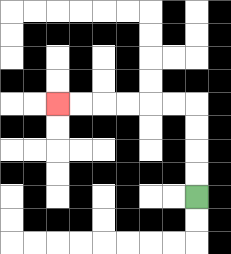{'start': '[8, 8]', 'end': '[2, 4]', 'path_directions': 'U,U,U,U,L,L,L,L,L,L', 'path_coordinates': '[[8, 8], [8, 7], [8, 6], [8, 5], [8, 4], [7, 4], [6, 4], [5, 4], [4, 4], [3, 4], [2, 4]]'}